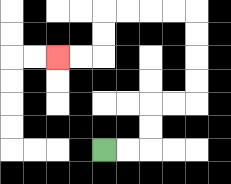{'start': '[4, 6]', 'end': '[2, 2]', 'path_directions': 'R,R,U,U,R,R,U,U,U,U,L,L,L,L,D,D,L,L', 'path_coordinates': '[[4, 6], [5, 6], [6, 6], [6, 5], [6, 4], [7, 4], [8, 4], [8, 3], [8, 2], [8, 1], [8, 0], [7, 0], [6, 0], [5, 0], [4, 0], [4, 1], [4, 2], [3, 2], [2, 2]]'}